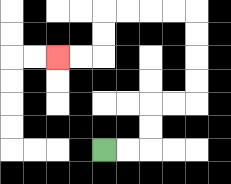{'start': '[4, 6]', 'end': '[2, 2]', 'path_directions': 'R,R,U,U,R,R,U,U,U,U,L,L,L,L,D,D,L,L', 'path_coordinates': '[[4, 6], [5, 6], [6, 6], [6, 5], [6, 4], [7, 4], [8, 4], [8, 3], [8, 2], [8, 1], [8, 0], [7, 0], [6, 0], [5, 0], [4, 0], [4, 1], [4, 2], [3, 2], [2, 2]]'}